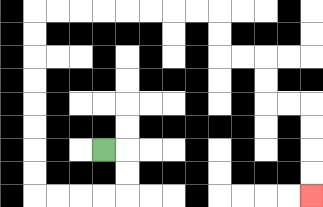{'start': '[4, 6]', 'end': '[13, 8]', 'path_directions': 'R,D,D,L,L,L,L,U,U,U,U,U,U,U,U,R,R,R,R,R,R,R,R,D,D,R,R,D,D,R,R,D,D,D,D', 'path_coordinates': '[[4, 6], [5, 6], [5, 7], [5, 8], [4, 8], [3, 8], [2, 8], [1, 8], [1, 7], [1, 6], [1, 5], [1, 4], [1, 3], [1, 2], [1, 1], [1, 0], [2, 0], [3, 0], [4, 0], [5, 0], [6, 0], [7, 0], [8, 0], [9, 0], [9, 1], [9, 2], [10, 2], [11, 2], [11, 3], [11, 4], [12, 4], [13, 4], [13, 5], [13, 6], [13, 7], [13, 8]]'}